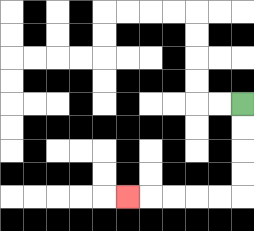{'start': '[10, 4]', 'end': '[5, 8]', 'path_directions': 'D,D,D,D,L,L,L,L,L', 'path_coordinates': '[[10, 4], [10, 5], [10, 6], [10, 7], [10, 8], [9, 8], [8, 8], [7, 8], [6, 8], [5, 8]]'}